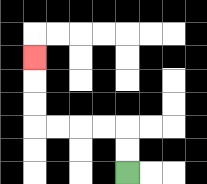{'start': '[5, 7]', 'end': '[1, 2]', 'path_directions': 'U,U,L,L,L,L,U,U,U', 'path_coordinates': '[[5, 7], [5, 6], [5, 5], [4, 5], [3, 5], [2, 5], [1, 5], [1, 4], [1, 3], [1, 2]]'}